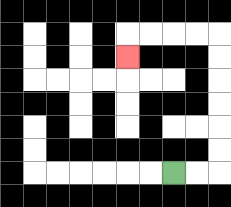{'start': '[7, 7]', 'end': '[5, 2]', 'path_directions': 'R,R,U,U,U,U,U,U,L,L,L,L,D', 'path_coordinates': '[[7, 7], [8, 7], [9, 7], [9, 6], [9, 5], [9, 4], [9, 3], [9, 2], [9, 1], [8, 1], [7, 1], [6, 1], [5, 1], [5, 2]]'}